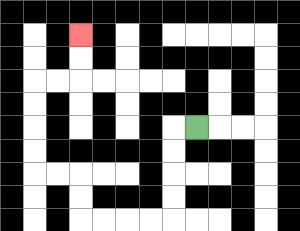{'start': '[8, 5]', 'end': '[3, 1]', 'path_directions': 'L,D,D,D,D,L,L,L,L,U,U,L,L,U,U,U,U,R,R,U,U', 'path_coordinates': '[[8, 5], [7, 5], [7, 6], [7, 7], [7, 8], [7, 9], [6, 9], [5, 9], [4, 9], [3, 9], [3, 8], [3, 7], [2, 7], [1, 7], [1, 6], [1, 5], [1, 4], [1, 3], [2, 3], [3, 3], [3, 2], [3, 1]]'}